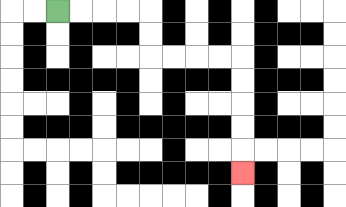{'start': '[2, 0]', 'end': '[10, 7]', 'path_directions': 'R,R,R,R,D,D,R,R,R,R,D,D,D,D,D', 'path_coordinates': '[[2, 0], [3, 0], [4, 0], [5, 0], [6, 0], [6, 1], [6, 2], [7, 2], [8, 2], [9, 2], [10, 2], [10, 3], [10, 4], [10, 5], [10, 6], [10, 7]]'}